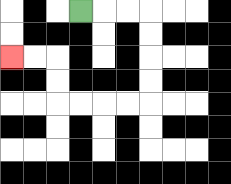{'start': '[3, 0]', 'end': '[0, 2]', 'path_directions': 'R,R,R,D,D,D,D,L,L,L,L,U,U,L,L', 'path_coordinates': '[[3, 0], [4, 0], [5, 0], [6, 0], [6, 1], [6, 2], [6, 3], [6, 4], [5, 4], [4, 4], [3, 4], [2, 4], [2, 3], [2, 2], [1, 2], [0, 2]]'}